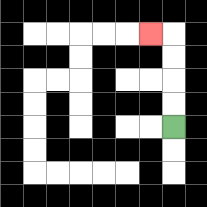{'start': '[7, 5]', 'end': '[6, 1]', 'path_directions': 'U,U,U,U,L', 'path_coordinates': '[[7, 5], [7, 4], [7, 3], [7, 2], [7, 1], [6, 1]]'}